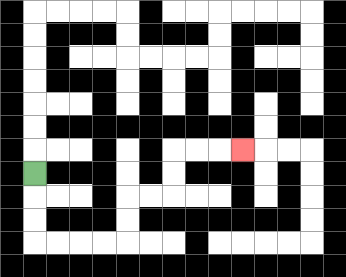{'start': '[1, 7]', 'end': '[10, 6]', 'path_directions': 'D,D,D,R,R,R,R,U,U,R,R,U,U,R,R,R', 'path_coordinates': '[[1, 7], [1, 8], [1, 9], [1, 10], [2, 10], [3, 10], [4, 10], [5, 10], [5, 9], [5, 8], [6, 8], [7, 8], [7, 7], [7, 6], [8, 6], [9, 6], [10, 6]]'}